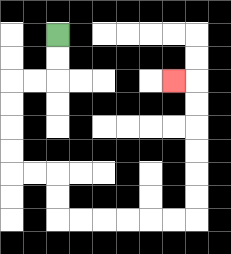{'start': '[2, 1]', 'end': '[7, 3]', 'path_directions': 'D,D,L,L,D,D,D,D,R,R,D,D,R,R,R,R,R,R,U,U,U,U,U,U,L', 'path_coordinates': '[[2, 1], [2, 2], [2, 3], [1, 3], [0, 3], [0, 4], [0, 5], [0, 6], [0, 7], [1, 7], [2, 7], [2, 8], [2, 9], [3, 9], [4, 9], [5, 9], [6, 9], [7, 9], [8, 9], [8, 8], [8, 7], [8, 6], [8, 5], [8, 4], [8, 3], [7, 3]]'}